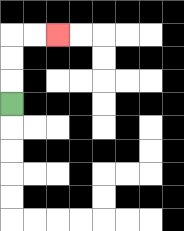{'start': '[0, 4]', 'end': '[2, 1]', 'path_directions': 'U,U,U,R,R', 'path_coordinates': '[[0, 4], [0, 3], [0, 2], [0, 1], [1, 1], [2, 1]]'}